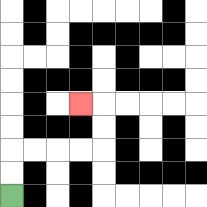{'start': '[0, 8]', 'end': '[3, 4]', 'path_directions': 'U,U,R,R,R,R,U,U,L', 'path_coordinates': '[[0, 8], [0, 7], [0, 6], [1, 6], [2, 6], [3, 6], [4, 6], [4, 5], [4, 4], [3, 4]]'}